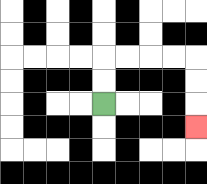{'start': '[4, 4]', 'end': '[8, 5]', 'path_directions': 'U,U,R,R,R,R,D,D,D', 'path_coordinates': '[[4, 4], [4, 3], [4, 2], [5, 2], [6, 2], [7, 2], [8, 2], [8, 3], [8, 4], [8, 5]]'}